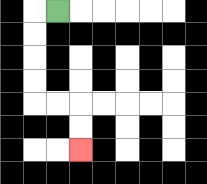{'start': '[2, 0]', 'end': '[3, 6]', 'path_directions': 'L,D,D,D,D,R,R,D,D', 'path_coordinates': '[[2, 0], [1, 0], [1, 1], [1, 2], [1, 3], [1, 4], [2, 4], [3, 4], [3, 5], [3, 6]]'}